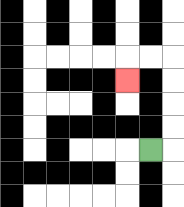{'start': '[6, 6]', 'end': '[5, 3]', 'path_directions': 'R,U,U,U,U,L,L,D', 'path_coordinates': '[[6, 6], [7, 6], [7, 5], [7, 4], [7, 3], [7, 2], [6, 2], [5, 2], [5, 3]]'}